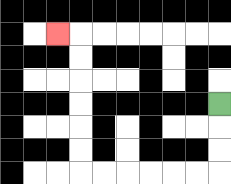{'start': '[9, 4]', 'end': '[2, 1]', 'path_directions': 'D,D,D,L,L,L,L,L,L,U,U,U,U,U,U,L', 'path_coordinates': '[[9, 4], [9, 5], [9, 6], [9, 7], [8, 7], [7, 7], [6, 7], [5, 7], [4, 7], [3, 7], [3, 6], [3, 5], [3, 4], [3, 3], [3, 2], [3, 1], [2, 1]]'}